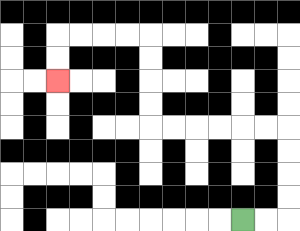{'start': '[10, 9]', 'end': '[2, 3]', 'path_directions': 'R,R,U,U,U,U,L,L,L,L,L,L,U,U,U,U,L,L,L,L,D,D', 'path_coordinates': '[[10, 9], [11, 9], [12, 9], [12, 8], [12, 7], [12, 6], [12, 5], [11, 5], [10, 5], [9, 5], [8, 5], [7, 5], [6, 5], [6, 4], [6, 3], [6, 2], [6, 1], [5, 1], [4, 1], [3, 1], [2, 1], [2, 2], [2, 3]]'}